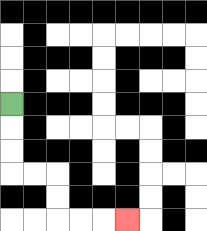{'start': '[0, 4]', 'end': '[5, 9]', 'path_directions': 'D,D,D,R,R,D,D,R,R,R', 'path_coordinates': '[[0, 4], [0, 5], [0, 6], [0, 7], [1, 7], [2, 7], [2, 8], [2, 9], [3, 9], [4, 9], [5, 9]]'}